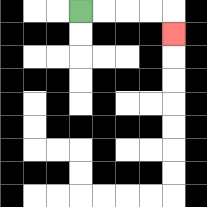{'start': '[3, 0]', 'end': '[7, 1]', 'path_directions': 'R,R,R,R,D', 'path_coordinates': '[[3, 0], [4, 0], [5, 0], [6, 0], [7, 0], [7, 1]]'}